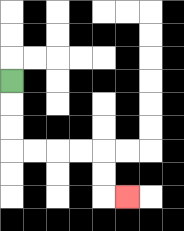{'start': '[0, 3]', 'end': '[5, 8]', 'path_directions': 'D,D,D,R,R,R,R,D,D,R', 'path_coordinates': '[[0, 3], [0, 4], [0, 5], [0, 6], [1, 6], [2, 6], [3, 6], [4, 6], [4, 7], [4, 8], [5, 8]]'}